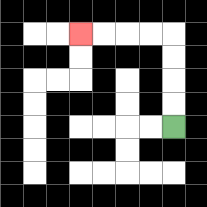{'start': '[7, 5]', 'end': '[3, 1]', 'path_directions': 'U,U,U,U,L,L,L,L', 'path_coordinates': '[[7, 5], [7, 4], [7, 3], [7, 2], [7, 1], [6, 1], [5, 1], [4, 1], [3, 1]]'}